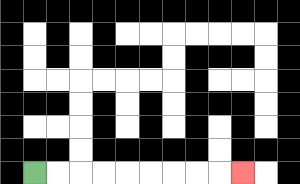{'start': '[1, 7]', 'end': '[10, 7]', 'path_directions': 'R,R,R,R,R,R,R,R,R', 'path_coordinates': '[[1, 7], [2, 7], [3, 7], [4, 7], [5, 7], [6, 7], [7, 7], [8, 7], [9, 7], [10, 7]]'}